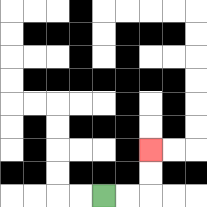{'start': '[4, 8]', 'end': '[6, 6]', 'path_directions': 'R,R,U,U', 'path_coordinates': '[[4, 8], [5, 8], [6, 8], [6, 7], [6, 6]]'}